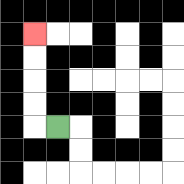{'start': '[2, 5]', 'end': '[1, 1]', 'path_directions': 'L,U,U,U,U', 'path_coordinates': '[[2, 5], [1, 5], [1, 4], [1, 3], [1, 2], [1, 1]]'}